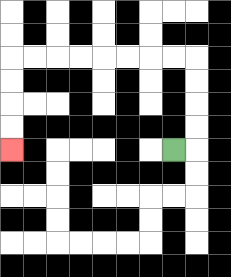{'start': '[7, 6]', 'end': '[0, 6]', 'path_directions': 'R,U,U,U,U,L,L,L,L,L,L,L,L,D,D,D,D', 'path_coordinates': '[[7, 6], [8, 6], [8, 5], [8, 4], [8, 3], [8, 2], [7, 2], [6, 2], [5, 2], [4, 2], [3, 2], [2, 2], [1, 2], [0, 2], [0, 3], [0, 4], [0, 5], [0, 6]]'}